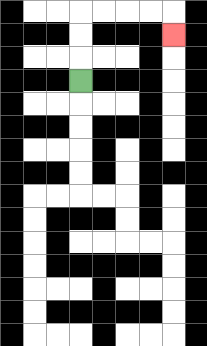{'start': '[3, 3]', 'end': '[7, 1]', 'path_directions': 'U,U,U,R,R,R,R,D', 'path_coordinates': '[[3, 3], [3, 2], [3, 1], [3, 0], [4, 0], [5, 0], [6, 0], [7, 0], [7, 1]]'}